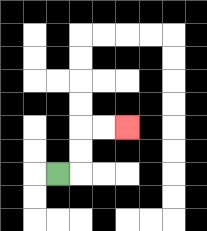{'start': '[2, 7]', 'end': '[5, 5]', 'path_directions': 'R,U,U,R,R', 'path_coordinates': '[[2, 7], [3, 7], [3, 6], [3, 5], [4, 5], [5, 5]]'}